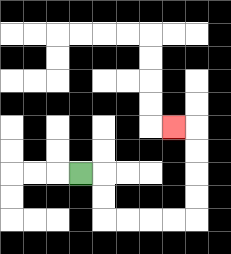{'start': '[3, 7]', 'end': '[7, 5]', 'path_directions': 'R,D,D,R,R,R,R,U,U,U,U,L', 'path_coordinates': '[[3, 7], [4, 7], [4, 8], [4, 9], [5, 9], [6, 9], [7, 9], [8, 9], [8, 8], [8, 7], [8, 6], [8, 5], [7, 5]]'}